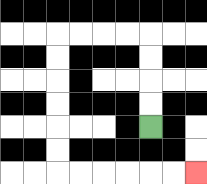{'start': '[6, 5]', 'end': '[8, 7]', 'path_directions': 'U,U,U,U,L,L,L,L,D,D,D,D,D,D,R,R,R,R,R,R', 'path_coordinates': '[[6, 5], [6, 4], [6, 3], [6, 2], [6, 1], [5, 1], [4, 1], [3, 1], [2, 1], [2, 2], [2, 3], [2, 4], [2, 5], [2, 6], [2, 7], [3, 7], [4, 7], [5, 7], [6, 7], [7, 7], [8, 7]]'}